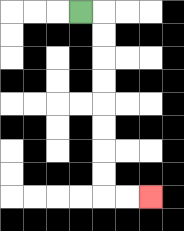{'start': '[3, 0]', 'end': '[6, 8]', 'path_directions': 'R,D,D,D,D,D,D,D,D,R,R', 'path_coordinates': '[[3, 0], [4, 0], [4, 1], [4, 2], [4, 3], [4, 4], [4, 5], [4, 6], [4, 7], [4, 8], [5, 8], [6, 8]]'}